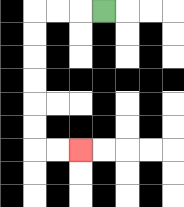{'start': '[4, 0]', 'end': '[3, 6]', 'path_directions': 'L,L,L,D,D,D,D,D,D,R,R', 'path_coordinates': '[[4, 0], [3, 0], [2, 0], [1, 0], [1, 1], [1, 2], [1, 3], [1, 4], [1, 5], [1, 6], [2, 6], [3, 6]]'}